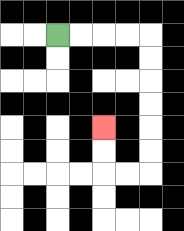{'start': '[2, 1]', 'end': '[4, 5]', 'path_directions': 'R,R,R,R,D,D,D,D,D,D,L,L,U,U', 'path_coordinates': '[[2, 1], [3, 1], [4, 1], [5, 1], [6, 1], [6, 2], [6, 3], [6, 4], [6, 5], [6, 6], [6, 7], [5, 7], [4, 7], [4, 6], [4, 5]]'}